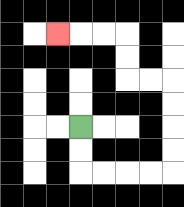{'start': '[3, 5]', 'end': '[2, 1]', 'path_directions': 'D,D,R,R,R,R,U,U,U,U,L,L,U,U,L,L,L', 'path_coordinates': '[[3, 5], [3, 6], [3, 7], [4, 7], [5, 7], [6, 7], [7, 7], [7, 6], [7, 5], [7, 4], [7, 3], [6, 3], [5, 3], [5, 2], [5, 1], [4, 1], [3, 1], [2, 1]]'}